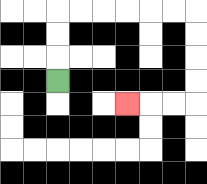{'start': '[2, 3]', 'end': '[5, 4]', 'path_directions': 'U,U,U,R,R,R,R,R,R,D,D,D,D,L,L,L', 'path_coordinates': '[[2, 3], [2, 2], [2, 1], [2, 0], [3, 0], [4, 0], [5, 0], [6, 0], [7, 0], [8, 0], [8, 1], [8, 2], [8, 3], [8, 4], [7, 4], [6, 4], [5, 4]]'}